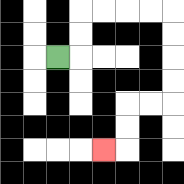{'start': '[2, 2]', 'end': '[4, 6]', 'path_directions': 'R,U,U,R,R,R,R,D,D,D,D,L,L,D,D,L', 'path_coordinates': '[[2, 2], [3, 2], [3, 1], [3, 0], [4, 0], [5, 0], [6, 0], [7, 0], [7, 1], [7, 2], [7, 3], [7, 4], [6, 4], [5, 4], [5, 5], [5, 6], [4, 6]]'}